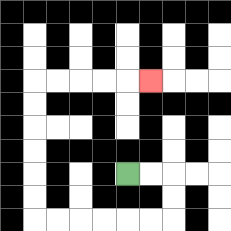{'start': '[5, 7]', 'end': '[6, 3]', 'path_directions': 'R,R,D,D,L,L,L,L,L,L,U,U,U,U,U,U,R,R,R,R,R', 'path_coordinates': '[[5, 7], [6, 7], [7, 7], [7, 8], [7, 9], [6, 9], [5, 9], [4, 9], [3, 9], [2, 9], [1, 9], [1, 8], [1, 7], [1, 6], [1, 5], [1, 4], [1, 3], [2, 3], [3, 3], [4, 3], [5, 3], [6, 3]]'}